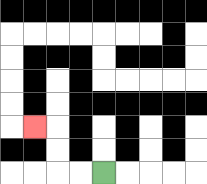{'start': '[4, 7]', 'end': '[1, 5]', 'path_directions': 'L,L,U,U,L', 'path_coordinates': '[[4, 7], [3, 7], [2, 7], [2, 6], [2, 5], [1, 5]]'}